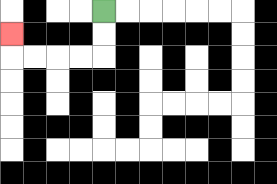{'start': '[4, 0]', 'end': '[0, 1]', 'path_directions': 'D,D,L,L,L,L,U', 'path_coordinates': '[[4, 0], [4, 1], [4, 2], [3, 2], [2, 2], [1, 2], [0, 2], [0, 1]]'}